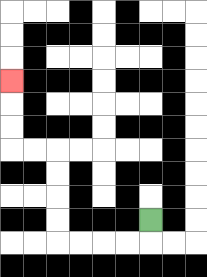{'start': '[6, 9]', 'end': '[0, 3]', 'path_directions': 'D,L,L,L,L,U,U,U,U,L,L,U,U,U', 'path_coordinates': '[[6, 9], [6, 10], [5, 10], [4, 10], [3, 10], [2, 10], [2, 9], [2, 8], [2, 7], [2, 6], [1, 6], [0, 6], [0, 5], [0, 4], [0, 3]]'}